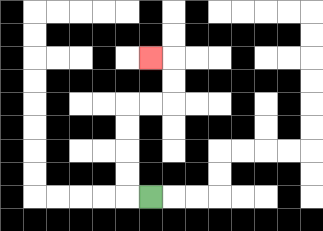{'start': '[6, 8]', 'end': '[6, 2]', 'path_directions': 'L,U,U,U,U,R,R,U,U,L', 'path_coordinates': '[[6, 8], [5, 8], [5, 7], [5, 6], [5, 5], [5, 4], [6, 4], [7, 4], [7, 3], [7, 2], [6, 2]]'}